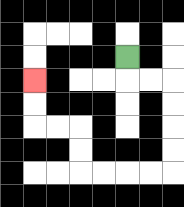{'start': '[5, 2]', 'end': '[1, 3]', 'path_directions': 'D,R,R,D,D,D,D,L,L,L,L,U,U,L,L,U,U', 'path_coordinates': '[[5, 2], [5, 3], [6, 3], [7, 3], [7, 4], [7, 5], [7, 6], [7, 7], [6, 7], [5, 7], [4, 7], [3, 7], [3, 6], [3, 5], [2, 5], [1, 5], [1, 4], [1, 3]]'}